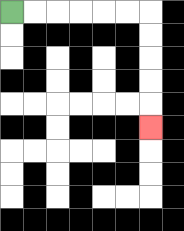{'start': '[0, 0]', 'end': '[6, 5]', 'path_directions': 'R,R,R,R,R,R,D,D,D,D,D', 'path_coordinates': '[[0, 0], [1, 0], [2, 0], [3, 0], [4, 0], [5, 0], [6, 0], [6, 1], [6, 2], [6, 3], [6, 4], [6, 5]]'}